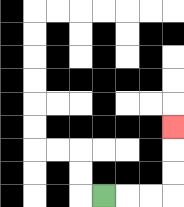{'start': '[4, 8]', 'end': '[7, 5]', 'path_directions': 'R,R,R,U,U,U', 'path_coordinates': '[[4, 8], [5, 8], [6, 8], [7, 8], [7, 7], [7, 6], [7, 5]]'}